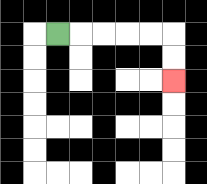{'start': '[2, 1]', 'end': '[7, 3]', 'path_directions': 'R,R,R,R,R,D,D', 'path_coordinates': '[[2, 1], [3, 1], [4, 1], [5, 1], [6, 1], [7, 1], [7, 2], [7, 3]]'}